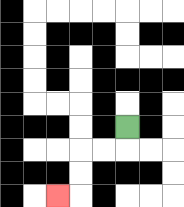{'start': '[5, 5]', 'end': '[2, 8]', 'path_directions': 'D,L,L,D,D,L', 'path_coordinates': '[[5, 5], [5, 6], [4, 6], [3, 6], [3, 7], [3, 8], [2, 8]]'}